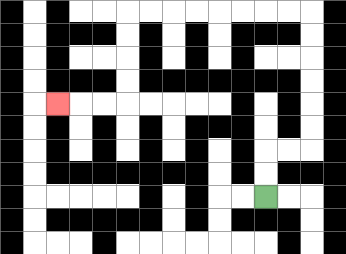{'start': '[11, 8]', 'end': '[2, 4]', 'path_directions': 'U,U,R,R,U,U,U,U,U,U,L,L,L,L,L,L,L,L,D,D,D,D,L,L,L', 'path_coordinates': '[[11, 8], [11, 7], [11, 6], [12, 6], [13, 6], [13, 5], [13, 4], [13, 3], [13, 2], [13, 1], [13, 0], [12, 0], [11, 0], [10, 0], [9, 0], [8, 0], [7, 0], [6, 0], [5, 0], [5, 1], [5, 2], [5, 3], [5, 4], [4, 4], [3, 4], [2, 4]]'}